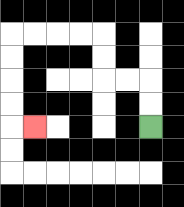{'start': '[6, 5]', 'end': '[1, 5]', 'path_directions': 'U,U,L,L,U,U,L,L,L,L,D,D,D,D,R', 'path_coordinates': '[[6, 5], [6, 4], [6, 3], [5, 3], [4, 3], [4, 2], [4, 1], [3, 1], [2, 1], [1, 1], [0, 1], [0, 2], [0, 3], [0, 4], [0, 5], [1, 5]]'}